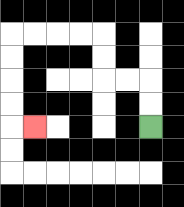{'start': '[6, 5]', 'end': '[1, 5]', 'path_directions': 'U,U,L,L,U,U,L,L,L,L,D,D,D,D,R', 'path_coordinates': '[[6, 5], [6, 4], [6, 3], [5, 3], [4, 3], [4, 2], [4, 1], [3, 1], [2, 1], [1, 1], [0, 1], [0, 2], [0, 3], [0, 4], [0, 5], [1, 5]]'}